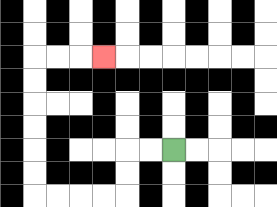{'start': '[7, 6]', 'end': '[4, 2]', 'path_directions': 'L,L,D,D,L,L,L,L,U,U,U,U,U,U,R,R,R', 'path_coordinates': '[[7, 6], [6, 6], [5, 6], [5, 7], [5, 8], [4, 8], [3, 8], [2, 8], [1, 8], [1, 7], [1, 6], [1, 5], [1, 4], [1, 3], [1, 2], [2, 2], [3, 2], [4, 2]]'}